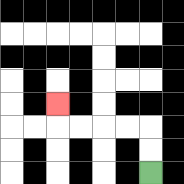{'start': '[6, 7]', 'end': '[2, 4]', 'path_directions': 'U,U,L,L,L,L,U', 'path_coordinates': '[[6, 7], [6, 6], [6, 5], [5, 5], [4, 5], [3, 5], [2, 5], [2, 4]]'}